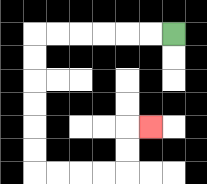{'start': '[7, 1]', 'end': '[6, 5]', 'path_directions': 'L,L,L,L,L,L,D,D,D,D,D,D,R,R,R,R,U,U,R', 'path_coordinates': '[[7, 1], [6, 1], [5, 1], [4, 1], [3, 1], [2, 1], [1, 1], [1, 2], [1, 3], [1, 4], [1, 5], [1, 6], [1, 7], [2, 7], [3, 7], [4, 7], [5, 7], [5, 6], [5, 5], [6, 5]]'}